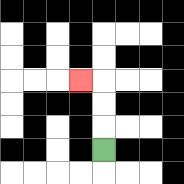{'start': '[4, 6]', 'end': '[3, 3]', 'path_directions': 'U,U,U,L', 'path_coordinates': '[[4, 6], [4, 5], [4, 4], [4, 3], [3, 3]]'}